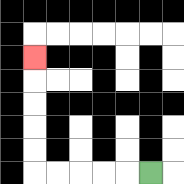{'start': '[6, 7]', 'end': '[1, 2]', 'path_directions': 'L,L,L,L,L,U,U,U,U,U', 'path_coordinates': '[[6, 7], [5, 7], [4, 7], [3, 7], [2, 7], [1, 7], [1, 6], [1, 5], [1, 4], [1, 3], [1, 2]]'}